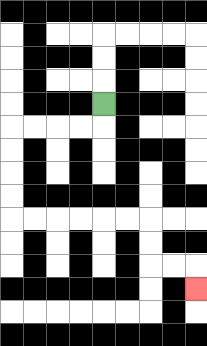{'start': '[4, 4]', 'end': '[8, 12]', 'path_directions': 'D,L,L,L,L,D,D,D,D,R,R,R,R,R,R,D,D,R,R,D', 'path_coordinates': '[[4, 4], [4, 5], [3, 5], [2, 5], [1, 5], [0, 5], [0, 6], [0, 7], [0, 8], [0, 9], [1, 9], [2, 9], [3, 9], [4, 9], [5, 9], [6, 9], [6, 10], [6, 11], [7, 11], [8, 11], [8, 12]]'}